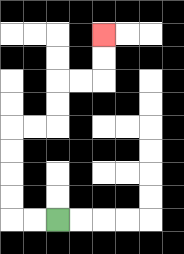{'start': '[2, 9]', 'end': '[4, 1]', 'path_directions': 'L,L,U,U,U,U,R,R,U,U,R,R,U,U', 'path_coordinates': '[[2, 9], [1, 9], [0, 9], [0, 8], [0, 7], [0, 6], [0, 5], [1, 5], [2, 5], [2, 4], [2, 3], [3, 3], [4, 3], [4, 2], [4, 1]]'}